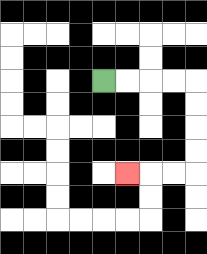{'start': '[4, 3]', 'end': '[5, 7]', 'path_directions': 'R,R,R,R,D,D,D,D,L,L,L', 'path_coordinates': '[[4, 3], [5, 3], [6, 3], [7, 3], [8, 3], [8, 4], [8, 5], [8, 6], [8, 7], [7, 7], [6, 7], [5, 7]]'}